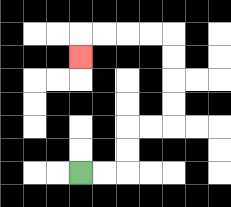{'start': '[3, 7]', 'end': '[3, 2]', 'path_directions': 'R,R,U,U,R,R,U,U,U,U,L,L,L,L,D', 'path_coordinates': '[[3, 7], [4, 7], [5, 7], [5, 6], [5, 5], [6, 5], [7, 5], [7, 4], [7, 3], [7, 2], [7, 1], [6, 1], [5, 1], [4, 1], [3, 1], [3, 2]]'}